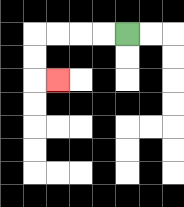{'start': '[5, 1]', 'end': '[2, 3]', 'path_directions': 'L,L,L,L,D,D,R', 'path_coordinates': '[[5, 1], [4, 1], [3, 1], [2, 1], [1, 1], [1, 2], [1, 3], [2, 3]]'}